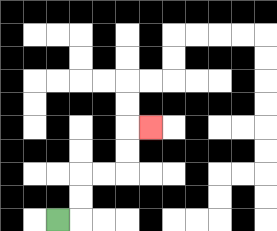{'start': '[2, 9]', 'end': '[6, 5]', 'path_directions': 'R,U,U,R,R,U,U,R', 'path_coordinates': '[[2, 9], [3, 9], [3, 8], [3, 7], [4, 7], [5, 7], [5, 6], [5, 5], [6, 5]]'}